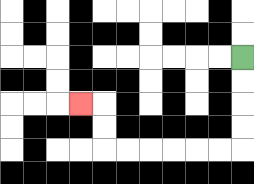{'start': '[10, 2]', 'end': '[3, 4]', 'path_directions': 'D,D,D,D,L,L,L,L,L,L,U,U,L', 'path_coordinates': '[[10, 2], [10, 3], [10, 4], [10, 5], [10, 6], [9, 6], [8, 6], [7, 6], [6, 6], [5, 6], [4, 6], [4, 5], [4, 4], [3, 4]]'}